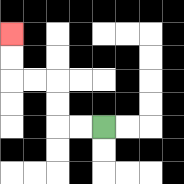{'start': '[4, 5]', 'end': '[0, 1]', 'path_directions': 'L,L,U,U,L,L,U,U', 'path_coordinates': '[[4, 5], [3, 5], [2, 5], [2, 4], [2, 3], [1, 3], [0, 3], [0, 2], [0, 1]]'}